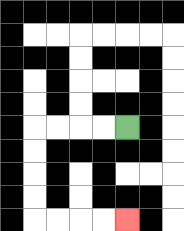{'start': '[5, 5]', 'end': '[5, 9]', 'path_directions': 'L,L,L,L,D,D,D,D,R,R,R,R', 'path_coordinates': '[[5, 5], [4, 5], [3, 5], [2, 5], [1, 5], [1, 6], [1, 7], [1, 8], [1, 9], [2, 9], [3, 9], [4, 9], [5, 9]]'}